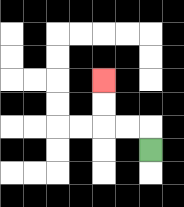{'start': '[6, 6]', 'end': '[4, 3]', 'path_directions': 'U,L,L,U,U', 'path_coordinates': '[[6, 6], [6, 5], [5, 5], [4, 5], [4, 4], [4, 3]]'}